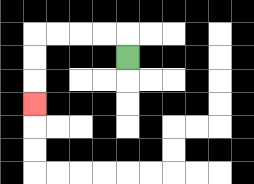{'start': '[5, 2]', 'end': '[1, 4]', 'path_directions': 'U,L,L,L,L,D,D,D', 'path_coordinates': '[[5, 2], [5, 1], [4, 1], [3, 1], [2, 1], [1, 1], [1, 2], [1, 3], [1, 4]]'}